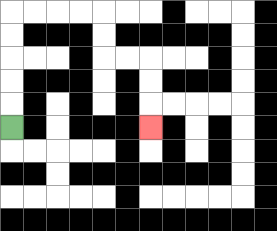{'start': '[0, 5]', 'end': '[6, 5]', 'path_directions': 'U,U,U,U,U,R,R,R,R,D,D,R,R,D,D,D', 'path_coordinates': '[[0, 5], [0, 4], [0, 3], [0, 2], [0, 1], [0, 0], [1, 0], [2, 0], [3, 0], [4, 0], [4, 1], [4, 2], [5, 2], [6, 2], [6, 3], [6, 4], [6, 5]]'}